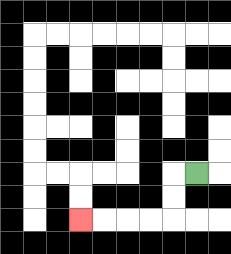{'start': '[8, 7]', 'end': '[3, 9]', 'path_directions': 'L,D,D,L,L,L,L', 'path_coordinates': '[[8, 7], [7, 7], [7, 8], [7, 9], [6, 9], [5, 9], [4, 9], [3, 9]]'}